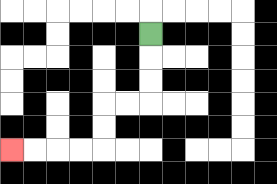{'start': '[6, 1]', 'end': '[0, 6]', 'path_directions': 'D,D,D,L,L,D,D,L,L,L,L', 'path_coordinates': '[[6, 1], [6, 2], [6, 3], [6, 4], [5, 4], [4, 4], [4, 5], [4, 6], [3, 6], [2, 6], [1, 6], [0, 6]]'}